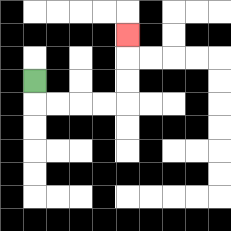{'start': '[1, 3]', 'end': '[5, 1]', 'path_directions': 'D,R,R,R,R,U,U,U', 'path_coordinates': '[[1, 3], [1, 4], [2, 4], [3, 4], [4, 4], [5, 4], [5, 3], [5, 2], [5, 1]]'}